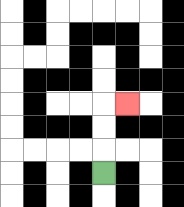{'start': '[4, 7]', 'end': '[5, 4]', 'path_directions': 'U,U,U,R', 'path_coordinates': '[[4, 7], [4, 6], [4, 5], [4, 4], [5, 4]]'}